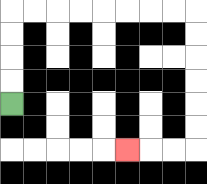{'start': '[0, 4]', 'end': '[5, 6]', 'path_directions': 'U,U,U,U,R,R,R,R,R,R,R,R,D,D,D,D,D,D,L,L,L', 'path_coordinates': '[[0, 4], [0, 3], [0, 2], [0, 1], [0, 0], [1, 0], [2, 0], [3, 0], [4, 0], [5, 0], [6, 0], [7, 0], [8, 0], [8, 1], [8, 2], [8, 3], [8, 4], [8, 5], [8, 6], [7, 6], [6, 6], [5, 6]]'}